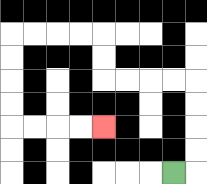{'start': '[7, 7]', 'end': '[4, 5]', 'path_directions': 'R,U,U,U,U,L,L,L,L,U,U,L,L,L,L,D,D,D,D,R,R,R,R', 'path_coordinates': '[[7, 7], [8, 7], [8, 6], [8, 5], [8, 4], [8, 3], [7, 3], [6, 3], [5, 3], [4, 3], [4, 2], [4, 1], [3, 1], [2, 1], [1, 1], [0, 1], [0, 2], [0, 3], [0, 4], [0, 5], [1, 5], [2, 5], [3, 5], [4, 5]]'}